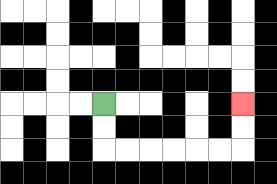{'start': '[4, 4]', 'end': '[10, 4]', 'path_directions': 'D,D,R,R,R,R,R,R,U,U', 'path_coordinates': '[[4, 4], [4, 5], [4, 6], [5, 6], [6, 6], [7, 6], [8, 6], [9, 6], [10, 6], [10, 5], [10, 4]]'}